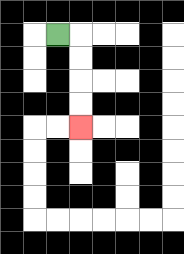{'start': '[2, 1]', 'end': '[3, 5]', 'path_directions': 'R,D,D,D,D', 'path_coordinates': '[[2, 1], [3, 1], [3, 2], [3, 3], [3, 4], [3, 5]]'}